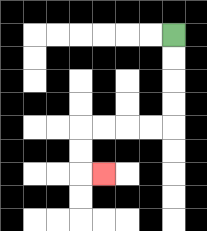{'start': '[7, 1]', 'end': '[4, 7]', 'path_directions': 'D,D,D,D,L,L,L,L,D,D,R', 'path_coordinates': '[[7, 1], [7, 2], [7, 3], [7, 4], [7, 5], [6, 5], [5, 5], [4, 5], [3, 5], [3, 6], [3, 7], [4, 7]]'}